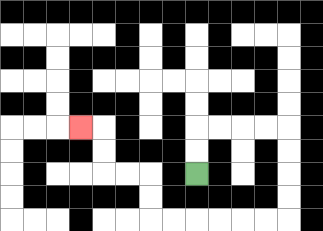{'start': '[8, 7]', 'end': '[3, 5]', 'path_directions': 'U,U,R,R,R,R,D,D,D,D,L,L,L,L,L,L,U,U,L,L,U,U,L', 'path_coordinates': '[[8, 7], [8, 6], [8, 5], [9, 5], [10, 5], [11, 5], [12, 5], [12, 6], [12, 7], [12, 8], [12, 9], [11, 9], [10, 9], [9, 9], [8, 9], [7, 9], [6, 9], [6, 8], [6, 7], [5, 7], [4, 7], [4, 6], [4, 5], [3, 5]]'}